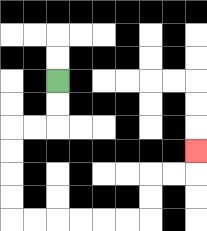{'start': '[2, 3]', 'end': '[8, 6]', 'path_directions': 'D,D,L,L,D,D,D,D,R,R,R,R,R,R,U,U,R,R,U', 'path_coordinates': '[[2, 3], [2, 4], [2, 5], [1, 5], [0, 5], [0, 6], [0, 7], [0, 8], [0, 9], [1, 9], [2, 9], [3, 9], [4, 9], [5, 9], [6, 9], [6, 8], [6, 7], [7, 7], [8, 7], [8, 6]]'}